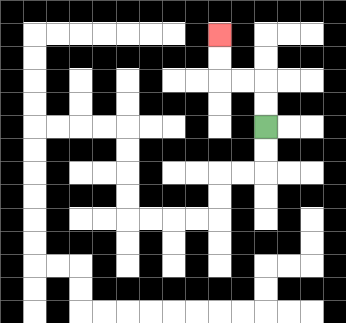{'start': '[11, 5]', 'end': '[9, 1]', 'path_directions': 'U,U,L,L,U,U', 'path_coordinates': '[[11, 5], [11, 4], [11, 3], [10, 3], [9, 3], [9, 2], [9, 1]]'}